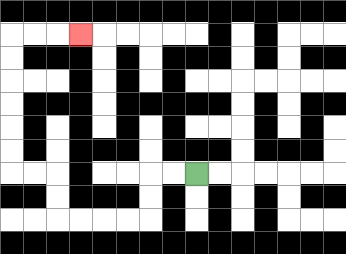{'start': '[8, 7]', 'end': '[3, 1]', 'path_directions': 'L,L,D,D,L,L,L,L,U,U,L,L,U,U,U,U,U,U,R,R,R', 'path_coordinates': '[[8, 7], [7, 7], [6, 7], [6, 8], [6, 9], [5, 9], [4, 9], [3, 9], [2, 9], [2, 8], [2, 7], [1, 7], [0, 7], [0, 6], [0, 5], [0, 4], [0, 3], [0, 2], [0, 1], [1, 1], [2, 1], [3, 1]]'}